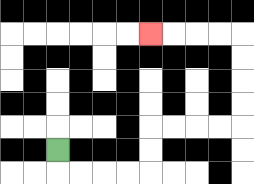{'start': '[2, 6]', 'end': '[6, 1]', 'path_directions': 'D,R,R,R,R,U,U,R,R,R,R,U,U,U,U,L,L,L,L', 'path_coordinates': '[[2, 6], [2, 7], [3, 7], [4, 7], [5, 7], [6, 7], [6, 6], [6, 5], [7, 5], [8, 5], [9, 5], [10, 5], [10, 4], [10, 3], [10, 2], [10, 1], [9, 1], [8, 1], [7, 1], [6, 1]]'}